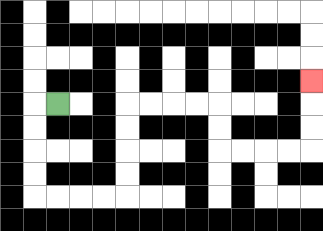{'start': '[2, 4]', 'end': '[13, 3]', 'path_directions': 'L,D,D,D,D,R,R,R,R,U,U,U,U,R,R,R,R,D,D,R,R,R,R,U,U,U', 'path_coordinates': '[[2, 4], [1, 4], [1, 5], [1, 6], [1, 7], [1, 8], [2, 8], [3, 8], [4, 8], [5, 8], [5, 7], [5, 6], [5, 5], [5, 4], [6, 4], [7, 4], [8, 4], [9, 4], [9, 5], [9, 6], [10, 6], [11, 6], [12, 6], [13, 6], [13, 5], [13, 4], [13, 3]]'}